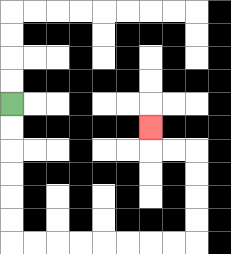{'start': '[0, 4]', 'end': '[6, 5]', 'path_directions': 'D,D,D,D,D,D,R,R,R,R,R,R,R,R,U,U,U,U,L,L,U', 'path_coordinates': '[[0, 4], [0, 5], [0, 6], [0, 7], [0, 8], [0, 9], [0, 10], [1, 10], [2, 10], [3, 10], [4, 10], [5, 10], [6, 10], [7, 10], [8, 10], [8, 9], [8, 8], [8, 7], [8, 6], [7, 6], [6, 6], [6, 5]]'}